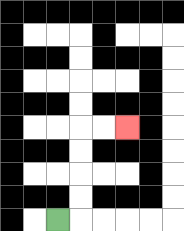{'start': '[2, 9]', 'end': '[5, 5]', 'path_directions': 'R,U,U,U,U,R,R', 'path_coordinates': '[[2, 9], [3, 9], [3, 8], [3, 7], [3, 6], [3, 5], [4, 5], [5, 5]]'}